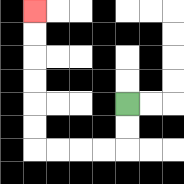{'start': '[5, 4]', 'end': '[1, 0]', 'path_directions': 'D,D,L,L,L,L,U,U,U,U,U,U', 'path_coordinates': '[[5, 4], [5, 5], [5, 6], [4, 6], [3, 6], [2, 6], [1, 6], [1, 5], [1, 4], [1, 3], [1, 2], [1, 1], [1, 0]]'}